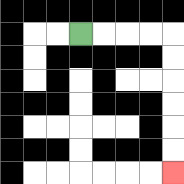{'start': '[3, 1]', 'end': '[7, 7]', 'path_directions': 'R,R,R,R,D,D,D,D,D,D', 'path_coordinates': '[[3, 1], [4, 1], [5, 1], [6, 1], [7, 1], [7, 2], [7, 3], [7, 4], [7, 5], [7, 6], [7, 7]]'}